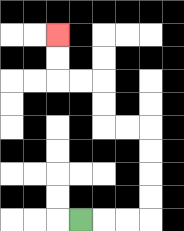{'start': '[3, 9]', 'end': '[2, 1]', 'path_directions': 'R,R,R,U,U,U,U,L,L,U,U,L,L,U,U', 'path_coordinates': '[[3, 9], [4, 9], [5, 9], [6, 9], [6, 8], [6, 7], [6, 6], [6, 5], [5, 5], [4, 5], [4, 4], [4, 3], [3, 3], [2, 3], [2, 2], [2, 1]]'}